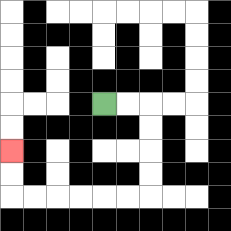{'start': '[4, 4]', 'end': '[0, 6]', 'path_directions': 'R,R,D,D,D,D,L,L,L,L,L,L,U,U', 'path_coordinates': '[[4, 4], [5, 4], [6, 4], [6, 5], [6, 6], [6, 7], [6, 8], [5, 8], [4, 8], [3, 8], [2, 8], [1, 8], [0, 8], [0, 7], [0, 6]]'}